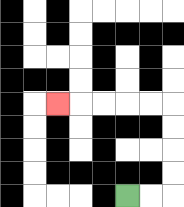{'start': '[5, 8]', 'end': '[2, 4]', 'path_directions': 'R,R,U,U,U,U,L,L,L,L,L', 'path_coordinates': '[[5, 8], [6, 8], [7, 8], [7, 7], [7, 6], [7, 5], [7, 4], [6, 4], [5, 4], [4, 4], [3, 4], [2, 4]]'}